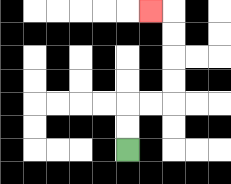{'start': '[5, 6]', 'end': '[6, 0]', 'path_directions': 'U,U,R,R,U,U,U,U,L', 'path_coordinates': '[[5, 6], [5, 5], [5, 4], [6, 4], [7, 4], [7, 3], [7, 2], [7, 1], [7, 0], [6, 0]]'}